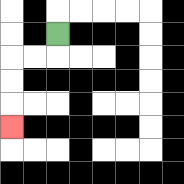{'start': '[2, 1]', 'end': '[0, 5]', 'path_directions': 'D,L,L,D,D,D', 'path_coordinates': '[[2, 1], [2, 2], [1, 2], [0, 2], [0, 3], [0, 4], [0, 5]]'}